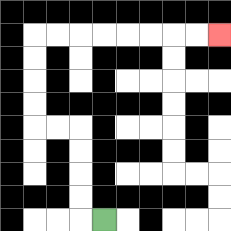{'start': '[4, 9]', 'end': '[9, 1]', 'path_directions': 'L,U,U,U,U,L,L,U,U,U,U,R,R,R,R,R,R,R,R', 'path_coordinates': '[[4, 9], [3, 9], [3, 8], [3, 7], [3, 6], [3, 5], [2, 5], [1, 5], [1, 4], [1, 3], [1, 2], [1, 1], [2, 1], [3, 1], [4, 1], [5, 1], [6, 1], [7, 1], [8, 1], [9, 1]]'}